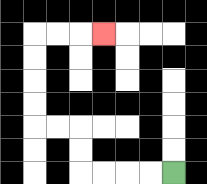{'start': '[7, 7]', 'end': '[4, 1]', 'path_directions': 'L,L,L,L,U,U,L,L,U,U,U,U,R,R,R', 'path_coordinates': '[[7, 7], [6, 7], [5, 7], [4, 7], [3, 7], [3, 6], [3, 5], [2, 5], [1, 5], [1, 4], [1, 3], [1, 2], [1, 1], [2, 1], [3, 1], [4, 1]]'}